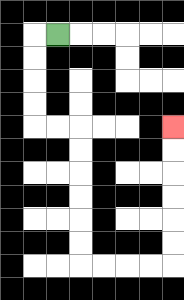{'start': '[2, 1]', 'end': '[7, 5]', 'path_directions': 'L,D,D,D,D,R,R,D,D,D,D,D,D,R,R,R,R,U,U,U,U,U,U', 'path_coordinates': '[[2, 1], [1, 1], [1, 2], [1, 3], [1, 4], [1, 5], [2, 5], [3, 5], [3, 6], [3, 7], [3, 8], [3, 9], [3, 10], [3, 11], [4, 11], [5, 11], [6, 11], [7, 11], [7, 10], [7, 9], [7, 8], [7, 7], [7, 6], [7, 5]]'}